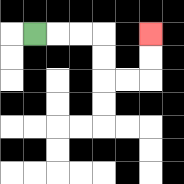{'start': '[1, 1]', 'end': '[6, 1]', 'path_directions': 'R,R,R,D,D,R,R,U,U', 'path_coordinates': '[[1, 1], [2, 1], [3, 1], [4, 1], [4, 2], [4, 3], [5, 3], [6, 3], [6, 2], [6, 1]]'}